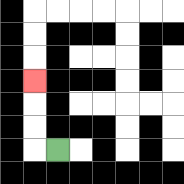{'start': '[2, 6]', 'end': '[1, 3]', 'path_directions': 'L,U,U,U', 'path_coordinates': '[[2, 6], [1, 6], [1, 5], [1, 4], [1, 3]]'}